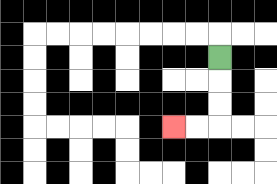{'start': '[9, 2]', 'end': '[7, 5]', 'path_directions': 'D,D,D,L,L', 'path_coordinates': '[[9, 2], [9, 3], [9, 4], [9, 5], [8, 5], [7, 5]]'}